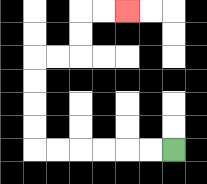{'start': '[7, 6]', 'end': '[5, 0]', 'path_directions': 'L,L,L,L,L,L,U,U,U,U,R,R,U,U,R,R', 'path_coordinates': '[[7, 6], [6, 6], [5, 6], [4, 6], [3, 6], [2, 6], [1, 6], [1, 5], [1, 4], [1, 3], [1, 2], [2, 2], [3, 2], [3, 1], [3, 0], [4, 0], [5, 0]]'}